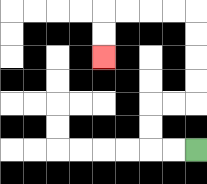{'start': '[8, 6]', 'end': '[4, 2]', 'path_directions': 'L,L,U,U,R,R,U,U,U,U,L,L,L,L,D,D', 'path_coordinates': '[[8, 6], [7, 6], [6, 6], [6, 5], [6, 4], [7, 4], [8, 4], [8, 3], [8, 2], [8, 1], [8, 0], [7, 0], [6, 0], [5, 0], [4, 0], [4, 1], [4, 2]]'}